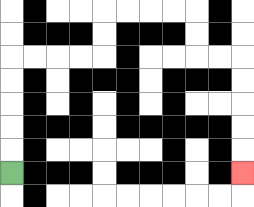{'start': '[0, 7]', 'end': '[10, 7]', 'path_directions': 'U,U,U,U,U,R,R,R,R,U,U,R,R,R,R,D,D,R,R,D,D,D,D,D', 'path_coordinates': '[[0, 7], [0, 6], [0, 5], [0, 4], [0, 3], [0, 2], [1, 2], [2, 2], [3, 2], [4, 2], [4, 1], [4, 0], [5, 0], [6, 0], [7, 0], [8, 0], [8, 1], [8, 2], [9, 2], [10, 2], [10, 3], [10, 4], [10, 5], [10, 6], [10, 7]]'}